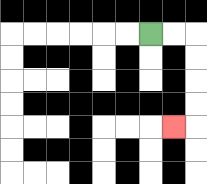{'start': '[6, 1]', 'end': '[7, 5]', 'path_directions': 'R,R,D,D,D,D,L', 'path_coordinates': '[[6, 1], [7, 1], [8, 1], [8, 2], [8, 3], [8, 4], [8, 5], [7, 5]]'}